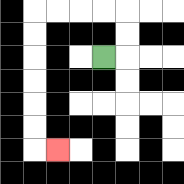{'start': '[4, 2]', 'end': '[2, 6]', 'path_directions': 'R,U,U,L,L,L,L,D,D,D,D,D,D,R', 'path_coordinates': '[[4, 2], [5, 2], [5, 1], [5, 0], [4, 0], [3, 0], [2, 0], [1, 0], [1, 1], [1, 2], [1, 3], [1, 4], [1, 5], [1, 6], [2, 6]]'}